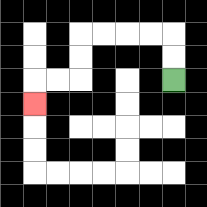{'start': '[7, 3]', 'end': '[1, 4]', 'path_directions': 'U,U,L,L,L,L,D,D,L,L,D', 'path_coordinates': '[[7, 3], [7, 2], [7, 1], [6, 1], [5, 1], [4, 1], [3, 1], [3, 2], [3, 3], [2, 3], [1, 3], [1, 4]]'}